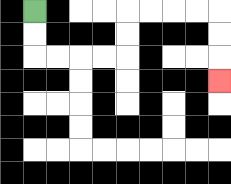{'start': '[1, 0]', 'end': '[9, 3]', 'path_directions': 'D,D,R,R,R,R,U,U,R,R,R,R,D,D,D', 'path_coordinates': '[[1, 0], [1, 1], [1, 2], [2, 2], [3, 2], [4, 2], [5, 2], [5, 1], [5, 0], [6, 0], [7, 0], [8, 0], [9, 0], [9, 1], [9, 2], [9, 3]]'}